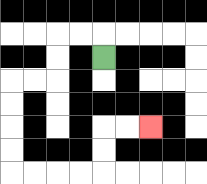{'start': '[4, 2]', 'end': '[6, 5]', 'path_directions': 'U,L,L,D,D,L,L,D,D,D,D,R,R,R,R,U,U,R,R', 'path_coordinates': '[[4, 2], [4, 1], [3, 1], [2, 1], [2, 2], [2, 3], [1, 3], [0, 3], [0, 4], [0, 5], [0, 6], [0, 7], [1, 7], [2, 7], [3, 7], [4, 7], [4, 6], [4, 5], [5, 5], [6, 5]]'}